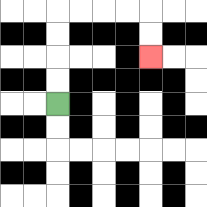{'start': '[2, 4]', 'end': '[6, 2]', 'path_directions': 'U,U,U,U,R,R,R,R,D,D', 'path_coordinates': '[[2, 4], [2, 3], [2, 2], [2, 1], [2, 0], [3, 0], [4, 0], [5, 0], [6, 0], [6, 1], [6, 2]]'}